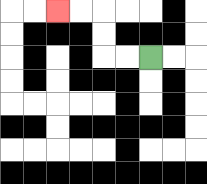{'start': '[6, 2]', 'end': '[2, 0]', 'path_directions': 'L,L,U,U,L,L', 'path_coordinates': '[[6, 2], [5, 2], [4, 2], [4, 1], [4, 0], [3, 0], [2, 0]]'}